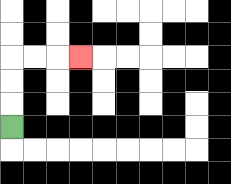{'start': '[0, 5]', 'end': '[3, 2]', 'path_directions': 'U,U,U,R,R,R', 'path_coordinates': '[[0, 5], [0, 4], [0, 3], [0, 2], [1, 2], [2, 2], [3, 2]]'}